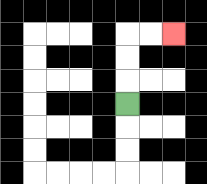{'start': '[5, 4]', 'end': '[7, 1]', 'path_directions': 'U,U,U,R,R', 'path_coordinates': '[[5, 4], [5, 3], [5, 2], [5, 1], [6, 1], [7, 1]]'}